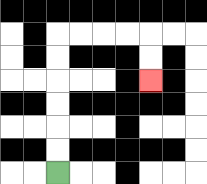{'start': '[2, 7]', 'end': '[6, 3]', 'path_directions': 'U,U,U,U,U,U,R,R,R,R,D,D', 'path_coordinates': '[[2, 7], [2, 6], [2, 5], [2, 4], [2, 3], [2, 2], [2, 1], [3, 1], [4, 1], [5, 1], [6, 1], [6, 2], [6, 3]]'}